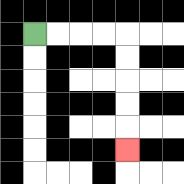{'start': '[1, 1]', 'end': '[5, 6]', 'path_directions': 'R,R,R,R,D,D,D,D,D', 'path_coordinates': '[[1, 1], [2, 1], [3, 1], [4, 1], [5, 1], [5, 2], [5, 3], [5, 4], [5, 5], [5, 6]]'}